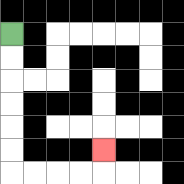{'start': '[0, 1]', 'end': '[4, 6]', 'path_directions': 'D,D,D,D,D,D,R,R,R,R,U', 'path_coordinates': '[[0, 1], [0, 2], [0, 3], [0, 4], [0, 5], [0, 6], [0, 7], [1, 7], [2, 7], [3, 7], [4, 7], [4, 6]]'}